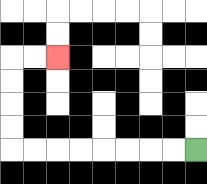{'start': '[8, 6]', 'end': '[2, 2]', 'path_directions': 'L,L,L,L,L,L,L,L,U,U,U,U,R,R', 'path_coordinates': '[[8, 6], [7, 6], [6, 6], [5, 6], [4, 6], [3, 6], [2, 6], [1, 6], [0, 6], [0, 5], [0, 4], [0, 3], [0, 2], [1, 2], [2, 2]]'}